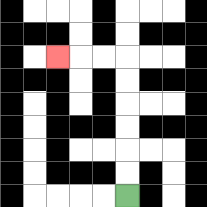{'start': '[5, 8]', 'end': '[2, 2]', 'path_directions': 'U,U,U,U,U,U,L,L,L', 'path_coordinates': '[[5, 8], [5, 7], [5, 6], [5, 5], [5, 4], [5, 3], [5, 2], [4, 2], [3, 2], [2, 2]]'}